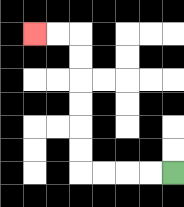{'start': '[7, 7]', 'end': '[1, 1]', 'path_directions': 'L,L,L,L,U,U,U,U,U,U,L,L', 'path_coordinates': '[[7, 7], [6, 7], [5, 7], [4, 7], [3, 7], [3, 6], [3, 5], [3, 4], [3, 3], [3, 2], [3, 1], [2, 1], [1, 1]]'}